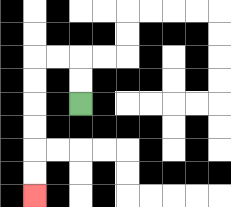{'start': '[3, 4]', 'end': '[1, 8]', 'path_directions': 'U,U,L,L,D,D,D,D,D,D', 'path_coordinates': '[[3, 4], [3, 3], [3, 2], [2, 2], [1, 2], [1, 3], [1, 4], [1, 5], [1, 6], [1, 7], [1, 8]]'}